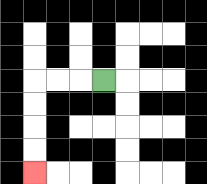{'start': '[4, 3]', 'end': '[1, 7]', 'path_directions': 'L,L,L,D,D,D,D', 'path_coordinates': '[[4, 3], [3, 3], [2, 3], [1, 3], [1, 4], [1, 5], [1, 6], [1, 7]]'}